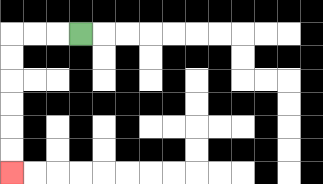{'start': '[3, 1]', 'end': '[0, 7]', 'path_directions': 'L,L,L,D,D,D,D,D,D', 'path_coordinates': '[[3, 1], [2, 1], [1, 1], [0, 1], [0, 2], [0, 3], [0, 4], [0, 5], [0, 6], [0, 7]]'}